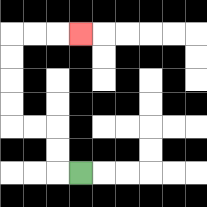{'start': '[3, 7]', 'end': '[3, 1]', 'path_directions': 'L,U,U,L,L,U,U,U,U,R,R,R', 'path_coordinates': '[[3, 7], [2, 7], [2, 6], [2, 5], [1, 5], [0, 5], [0, 4], [0, 3], [0, 2], [0, 1], [1, 1], [2, 1], [3, 1]]'}